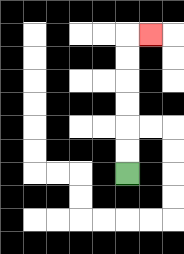{'start': '[5, 7]', 'end': '[6, 1]', 'path_directions': 'U,U,U,U,U,U,R', 'path_coordinates': '[[5, 7], [5, 6], [5, 5], [5, 4], [5, 3], [5, 2], [5, 1], [6, 1]]'}